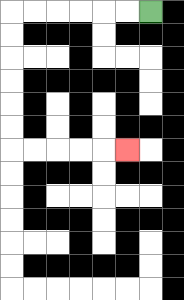{'start': '[6, 0]', 'end': '[5, 6]', 'path_directions': 'L,L,L,L,L,L,D,D,D,D,D,D,R,R,R,R,R', 'path_coordinates': '[[6, 0], [5, 0], [4, 0], [3, 0], [2, 0], [1, 0], [0, 0], [0, 1], [0, 2], [0, 3], [0, 4], [0, 5], [0, 6], [1, 6], [2, 6], [3, 6], [4, 6], [5, 6]]'}